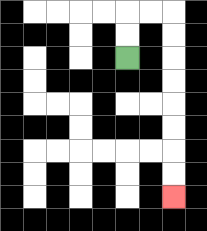{'start': '[5, 2]', 'end': '[7, 8]', 'path_directions': 'U,U,R,R,D,D,D,D,D,D,D,D', 'path_coordinates': '[[5, 2], [5, 1], [5, 0], [6, 0], [7, 0], [7, 1], [7, 2], [7, 3], [7, 4], [7, 5], [7, 6], [7, 7], [7, 8]]'}